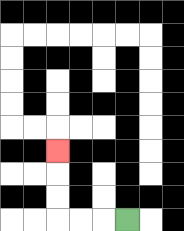{'start': '[5, 9]', 'end': '[2, 6]', 'path_directions': 'L,L,L,U,U,U', 'path_coordinates': '[[5, 9], [4, 9], [3, 9], [2, 9], [2, 8], [2, 7], [2, 6]]'}